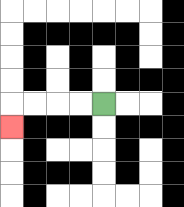{'start': '[4, 4]', 'end': '[0, 5]', 'path_directions': 'L,L,L,L,D', 'path_coordinates': '[[4, 4], [3, 4], [2, 4], [1, 4], [0, 4], [0, 5]]'}